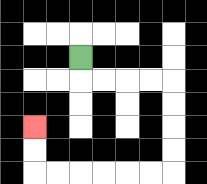{'start': '[3, 2]', 'end': '[1, 5]', 'path_directions': 'D,R,R,R,R,D,D,D,D,L,L,L,L,L,L,U,U', 'path_coordinates': '[[3, 2], [3, 3], [4, 3], [5, 3], [6, 3], [7, 3], [7, 4], [7, 5], [7, 6], [7, 7], [6, 7], [5, 7], [4, 7], [3, 7], [2, 7], [1, 7], [1, 6], [1, 5]]'}